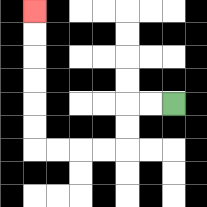{'start': '[7, 4]', 'end': '[1, 0]', 'path_directions': 'L,L,D,D,L,L,L,L,U,U,U,U,U,U', 'path_coordinates': '[[7, 4], [6, 4], [5, 4], [5, 5], [5, 6], [4, 6], [3, 6], [2, 6], [1, 6], [1, 5], [1, 4], [1, 3], [1, 2], [1, 1], [1, 0]]'}